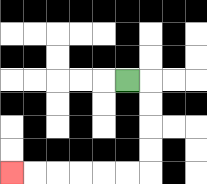{'start': '[5, 3]', 'end': '[0, 7]', 'path_directions': 'R,D,D,D,D,L,L,L,L,L,L', 'path_coordinates': '[[5, 3], [6, 3], [6, 4], [6, 5], [6, 6], [6, 7], [5, 7], [4, 7], [3, 7], [2, 7], [1, 7], [0, 7]]'}